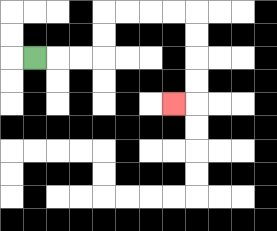{'start': '[1, 2]', 'end': '[7, 4]', 'path_directions': 'R,R,R,U,U,R,R,R,R,D,D,D,D,L', 'path_coordinates': '[[1, 2], [2, 2], [3, 2], [4, 2], [4, 1], [4, 0], [5, 0], [6, 0], [7, 0], [8, 0], [8, 1], [8, 2], [8, 3], [8, 4], [7, 4]]'}